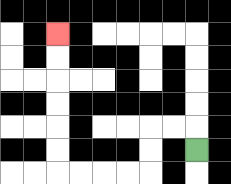{'start': '[8, 6]', 'end': '[2, 1]', 'path_directions': 'U,L,L,D,D,L,L,L,L,U,U,U,U,U,U', 'path_coordinates': '[[8, 6], [8, 5], [7, 5], [6, 5], [6, 6], [6, 7], [5, 7], [4, 7], [3, 7], [2, 7], [2, 6], [2, 5], [2, 4], [2, 3], [2, 2], [2, 1]]'}